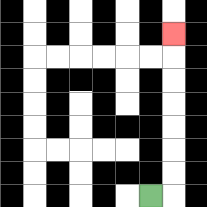{'start': '[6, 8]', 'end': '[7, 1]', 'path_directions': 'R,U,U,U,U,U,U,U', 'path_coordinates': '[[6, 8], [7, 8], [7, 7], [7, 6], [7, 5], [7, 4], [7, 3], [7, 2], [7, 1]]'}